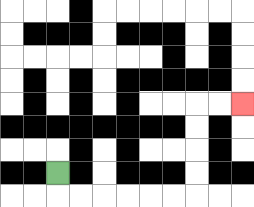{'start': '[2, 7]', 'end': '[10, 4]', 'path_directions': 'D,R,R,R,R,R,R,U,U,U,U,R,R', 'path_coordinates': '[[2, 7], [2, 8], [3, 8], [4, 8], [5, 8], [6, 8], [7, 8], [8, 8], [8, 7], [8, 6], [8, 5], [8, 4], [9, 4], [10, 4]]'}